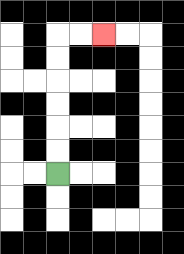{'start': '[2, 7]', 'end': '[4, 1]', 'path_directions': 'U,U,U,U,U,U,R,R', 'path_coordinates': '[[2, 7], [2, 6], [2, 5], [2, 4], [2, 3], [2, 2], [2, 1], [3, 1], [4, 1]]'}